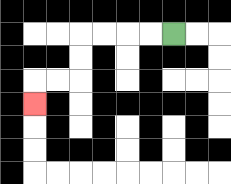{'start': '[7, 1]', 'end': '[1, 4]', 'path_directions': 'L,L,L,L,D,D,L,L,D', 'path_coordinates': '[[7, 1], [6, 1], [5, 1], [4, 1], [3, 1], [3, 2], [3, 3], [2, 3], [1, 3], [1, 4]]'}